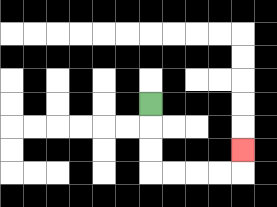{'start': '[6, 4]', 'end': '[10, 6]', 'path_directions': 'D,D,D,R,R,R,R,U', 'path_coordinates': '[[6, 4], [6, 5], [6, 6], [6, 7], [7, 7], [8, 7], [9, 7], [10, 7], [10, 6]]'}